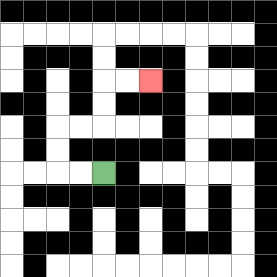{'start': '[4, 7]', 'end': '[6, 3]', 'path_directions': 'L,L,U,U,R,R,U,U,R,R', 'path_coordinates': '[[4, 7], [3, 7], [2, 7], [2, 6], [2, 5], [3, 5], [4, 5], [4, 4], [4, 3], [5, 3], [6, 3]]'}